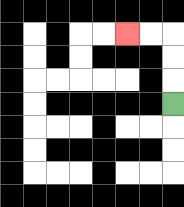{'start': '[7, 4]', 'end': '[5, 1]', 'path_directions': 'U,U,U,L,L', 'path_coordinates': '[[7, 4], [7, 3], [7, 2], [7, 1], [6, 1], [5, 1]]'}